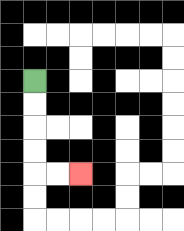{'start': '[1, 3]', 'end': '[3, 7]', 'path_directions': 'D,D,D,D,R,R', 'path_coordinates': '[[1, 3], [1, 4], [1, 5], [1, 6], [1, 7], [2, 7], [3, 7]]'}